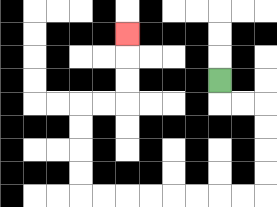{'start': '[9, 3]', 'end': '[5, 1]', 'path_directions': 'D,R,R,D,D,D,D,L,L,L,L,L,L,L,L,U,U,U,U,R,R,U,U,U', 'path_coordinates': '[[9, 3], [9, 4], [10, 4], [11, 4], [11, 5], [11, 6], [11, 7], [11, 8], [10, 8], [9, 8], [8, 8], [7, 8], [6, 8], [5, 8], [4, 8], [3, 8], [3, 7], [3, 6], [3, 5], [3, 4], [4, 4], [5, 4], [5, 3], [5, 2], [5, 1]]'}